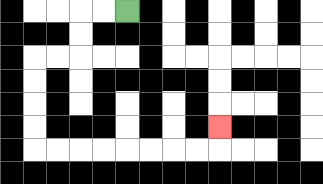{'start': '[5, 0]', 'end': '[9, 5]', 'path_directions': 'L,L,D,D,L,L,D,D,D,D,R,R,R,R,R,R,R,R,U', 'path_coordinates': '[[5, 0], [4, 0], [3, 0], [3, 1], [3, 2], [2, 2], [1, 2], [1, 3], [1, 4], [1, 5], [1, 6], [2, 6], [3, 6], [4, 6], [5, 6], [6, 6], [7, 6], [8, 6], [9, 6], [9, 5]]'}